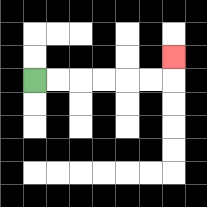{'start': '[1, 3]', 'end': '[7, 2]', 'path_directions': 'R,R,R,R,R,R,U', 'path_coordinates': '[[1, 3], [2, 3], [3, 3], [4, 3], [5, 3], [6, 3], [7, 3], [7, 2]]'}